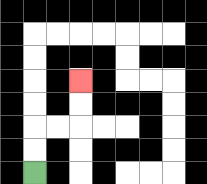{'start': '[1, 7]', 'end': '[3, 3]', 'path_directions': 'U,U,R,R,U,U', 'path_coordinates': '[[1, 7], [1, 6], [1, 5], [2, 5], [3, 5], [3, 4], [3, 3]]'}